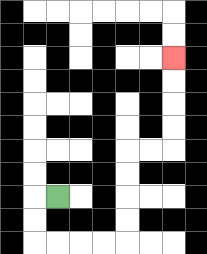{'start': '[2, 8]', 'end': '[7, 2]', 'path_directions': 'L,D,D,R,R,R,R,U,U,U,U,R,R,U,U,U,U', 'path_coordinates': '[[2, 8], [1, 8], [1, 9], [1, 10], [2, 10], [3, 10], [4, 10], [5, 10], [5, 9], [5, 8], [5, 7], [5, 6], [6, 6], [7, 6], [7, 5], [7, 4], [7, 3], [7, 2]]'}